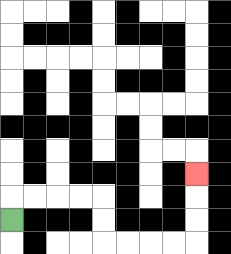{'start': '[0, 9]', 'end': '[8, 7]', 'path_directions': 'U,R,R,R,R,D,D,R,R,R,R,U,U,U', 'path_coordinates': '[[0, 9], [0, 8], [1, 8], [2, 8], [3, 8], [4, 8], [4, 9], [4, 10], [5, 10], [6, 10], [7, 10], [8, 10], [8, 9], [8, 8], [8, 7]]'}